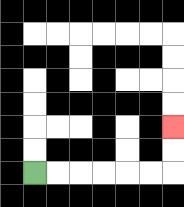{'start': '[1, 7]', 'end': '[7, 5]', 'path_directions': 'R,R,R,R,R,R,U,U', 'path_coordinates': '[[1, 7], [2, 7], [3, 7], [4, 7], [5, 7], [6, 7], [7, 7], [7, 6], [7, 5]]'}